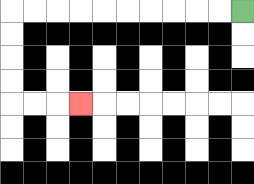{'start': '[10, 0]', 'end': '[3, 4]', 'path_directions': 'L,L,L,L,L,L,L,L,L,L,D,D,D,D,R,R,R', 'path_coordinates': '[[10, 0], [9, 0], [8, 0], [7, 0], [6, 0], [5, 0], [4, 0], [3, 0], [2, 0], [1, 0], [0, 0], [0, 1], [0, 2], [0, 3], [0, 4], [1, 4], [2, 4], [3, 4]]'}